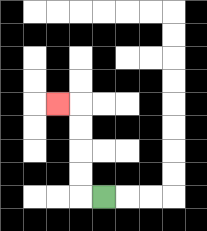{'start': '[4, 8]', 'end': '[2, 4]', 'path_directions': 'L,U,U,U,U,L', 'path_coordinates': '[[4, 8], [3, 8], [3, 7], [3, 6], [3, 5], [3, 4], [2, 4]]'}